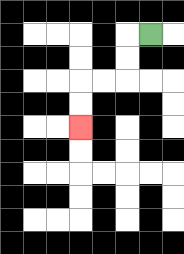{'start': '[6, 1]', 'end': '[3, 5]', 'path_directions': 'L,D,D,L,L,D,D', 'path_coordinates': '[[6, 1], [5, 1], [5, 2], [5, 3], [4, 3], [3, 3], [3, 4], [3, 5]]'}